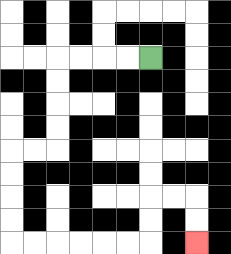{'start': '[6, 2]', 'end': '[8, 10]', 'path_directions': 'L,L,L,L,D,D,D,D,L,L,D,D,D,D,R,R,R,R,R,R,U,U,R,R,D,D', 'path_coordinates': '[[6, 2], [5, 2], [4, 2], [3, 2], [2, 2], [2, 3], [2, 4], [2, 5], [2, 6], [1, 6], [0, 6], [0, 7], [0, 8], [0, 9], [0, 10], [1, 10], [2, 10], [3, 10], [4, 10], [5, 10], [6, 10], [6, 9], [6, 8], [7, 8], [8, 8], [8, 9], [8, 10]]'}